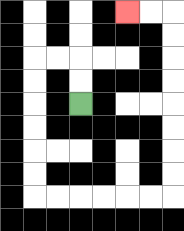{'start': '[3, 4]', 'end': '[5, 0]', 'path_directions': 'U,U,L,L,D,D,D,D,D,D,R,R,R,R,R,R,U,U,U,U,U,U,U,U,L,L', 'path_coordinates': '[[3, 4], [3, 3], [3, 2], [2, 2], [1, 2], [1, 3], [1, 4], [1, 5], [1, 6], [1, 7], [1, 8], [2, 8], [3, 8], [4, 8], [5, 8], [6, 8], [7, 8], [7, 7], [7, 6], [7, 5], [7, 4], [7, 3], [7, 2], [7, 1], [7, 0], [6, 0], [5, 0]]'}